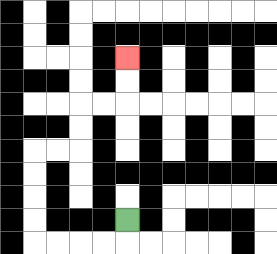{'start': '[5, 9]', 'end': '[5, 2]', 'path_directions': 'D,L,L,L,L,U,U,U,U,R,R,U,U,R,R,U,U', 'path_coordinates': '[[5, 9], [5, 10], [4, 10], [3, 10], [2, 10], [1, 10], [1, 9], [1, 8], [1, 7], [1, 6], [2, 6], [3, 6], [3, 5], [3, 4], [4, 4], [5, 4], [5, 3], [5, 2]]'}